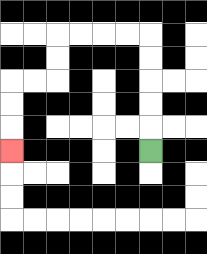{'start': '[6, 6]', 'end': '[0, 6]', 'path_directions': 'U,U,U,U,U,L,L,L,L,D,D,L,L,D,D,D', 'path_coordinates': '[[6, 6], [6, 5], [6, 4], [6, 3], [6, 2], [6, 1], [5, 1], [4, 1], [3, 1], [2, 1], [2, 2], [2, 3], [1, 3], [0, 3], [0, 4], [0, 5], [0, 6]]'}